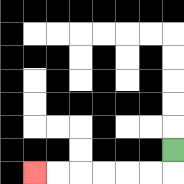{'start': '[7, 6]', 'end': '[1, 7]', 'path_directions': 'D,L,L,L,L,L,L', 'path_coordinates': '[[7, 6], [7, 7], [6, 7], [5, 7], [4, 7], [3, 7], [2, 7], [1, 7]]'}